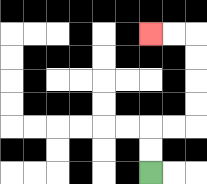{'start': '[6, 7]', 'end': '[6, 1]', 'path_directions': 'U,U,R,R,U,U,U,U,L,L', 'path_coordinates': '[[6, 7], [6, 6], [6, 5], [7, 5], [8, 5], [8, 4], [8, 3], [8, 2], [8, 1], [7, 1], [6, 1]]'}